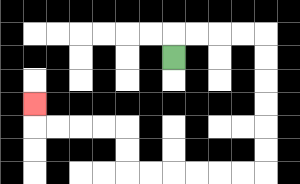{'start': '[7, 2]', 'end': '[1, 4]', 'path_directions': 'U,R,R,R,R,D,D,D,D,D,D,L,L,L,L,L,L,U,U,L,L,L,L,U', 'path_coordinates': '[[7, 2], [7, 1], [8, 1], [9, 1], [10, 1], [11, 1], [11, 2], [11, 3], [11, 4], [11, 5], [11, 6], [11, 7], [10, 7], [9, 7], [8, 7], [7, 7], [6, 7], [5, 7], [5, 6], [5, 5], [4, 5], [3, 5], [2, 5], [1, 5], [1, 4]]'}